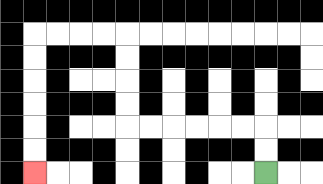{'start': '[11, 7]', 'end': '[1, 7]', 'path_directions': 'U,U,L,L,L,L,L,L,U,U,U,U,L,L,L,L,D,D,D,D,D,D', 'path_coordinates': '[[11, 7], [11, 6], [11, 5], [10, 5], [9, 5], [8, 5], [7, 5], [6, 5], [5, 5], [5, 4], [5, 3], [5, 2], [5, 1], [4, 1], [3, 1], [2, 1], [1, 1], [1, 2], [1, 3], [1, 4], [1, 5], [1, 6], [1, 7]]'}